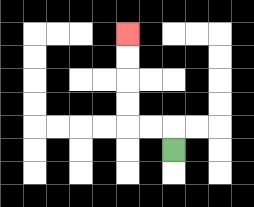{'start': '[7, 6]', 'end': '[5, 1]', 'path_directions': 'U,L,L,U,U,U,U', 'path_coordinates': '[[7, 6], [7, 5], [6, 5], [5, 5], [5, 4], [5, 3], [5, 2], [5, 1]]'}